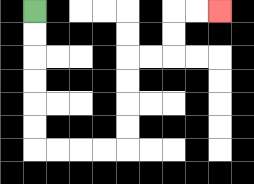{'start': '[1, 0]', 'end': '[9, 0]', 'path_directions': 'D,D,D,D,D,D,R,R,R,R,U,U,U,U,R,R,U,U,R,R', 'path_coordinates': '[[1, 0], [1, 1], [1, 2], [1, 3], [1, 4], [1, 5], [1, 6], [2, 6], [3, 6], [4, 6], [5, 6], [5, 5], [5, 4], [5, 3], [5, 2], [6, 2], [7, 2], [7, 1], [7, 0], [8, 0], [9, 0]]'}